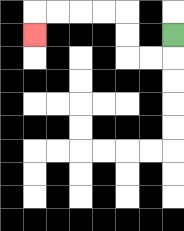{'start': '[7, 1]', 'end': '[1, 1]', 'path_directions': 'D,L,L,U,U,L,L,L,L,D', 'path_coordinates': '[[7, 1], [7, 2], [6, 2], [5, 2], [5, 1], [5, 0], [4, 0], [3, 0], [2, 0], [1, 0], [1, 1]]'}